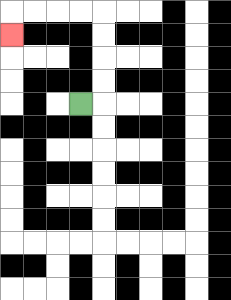{'start': '[3, 4]', 'end': '[0, 1]', 'path_directions': 'R,U,U,U,U,L,L,L,L,D', 'path_coordinates': '[[3, 4], [4, 4], [4, 3], [4, 2], [4, 1], [4, 0], [3, 0], [2, 0], [1, 0], [0, 0], [0, 1]]'}